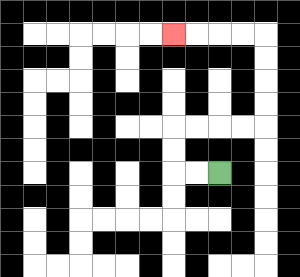{'start': '[9, 7]', 'end': '[7, 1]', 'path_directions': 'L,L,U,U,R,R,R,R,U,U,U,U,L,L,L,L', 'path_coordinates': '[[9, 7], [8, 7], [7, 7], [7, 6], [7, 5], [8, 5], [9, 5], [10, 5], [11, 5], [11, 4], [11, 3], [11, 2], [11, 1], [10, 1], [9, 1], [8, 1], [7, 1]]'}